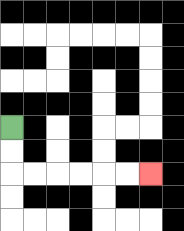{'start': '[0, 5]', 'end': '[6, 7]', 'path_directions': 'D,D,R,R,R,R,R,R', 'path_coordinates': '[[0, 5], [0, 6], [0, 7], [1, 7], [2, 7], [3, 7], [4, 7], [5, 7], [6, 7]]'}